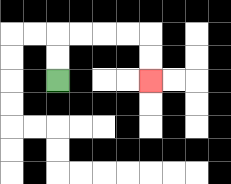{'start': '[2, 3]', 'end': '[6, 3]', 'path_directions': 'U,U,R,R,R,R,D,D', 'path_coordinates': '[[2, 3], [2, 2], [2, 1], [3, 1], [4, 1], [5, 1], [6, 1], [6, 2], [6, 3]]'}